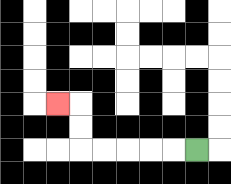{'start': '[8, 6]', 'end': '[2, 4]', 'path_directions': 'L,L,L,L,L,U,U,L', 'path_coordinates': '[[8, 6], [7, 6], [6, 6], [5, 6], [4, 6], [3, 6], [3, 5], [3, 4], [2, 4]]'}